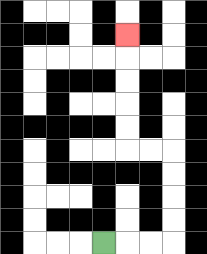{'start': '[4, 10]', 'end': '[5, 1]', 'path_directions': 'R,R,R,U,U,U,U,L,L,U,U,U,U,U', 'path_coordinates': '[[4, 10], [5, 10], [6, 10], [7, 10], [7, 9], [7, 8], [7, 7], [7, 6], [6, 6], [5, 6], [5, 5], [5, 4], [5, 3], [5, 2], [5, 1]]'}